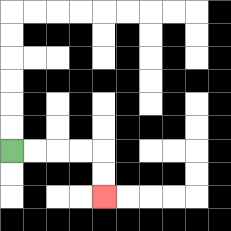{'start': '[0, 6]', 'end': '[4, 8]', 'path_directions': 'R,R,R,R,D,D', 'path_coordinates': '[[0, 6], [1, 6], [2, 6], [3, 6], [4, 6], [4, 7], [4, 8]]'}